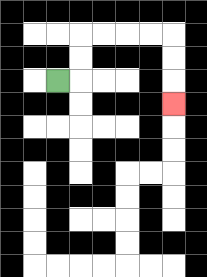{'start': '[2, 3]', 'end': '[7, 4]', 'path_directions': 'R,U,U,R,R,R,R,D,D,D', 'path_coordinates': '[[2, 3], [3, 3], [3, 2], [3, 1], [4, 1], [5, 1], [6, 1], [7, 1], [7, 2], [7, 3], [7, 4]]'}